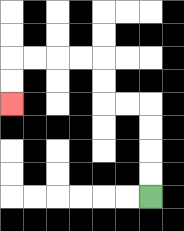{'start': '[6, 8]', 'end': '[0, 4]', 'path_directions': 'U,U,U,U,L,L,U,U,L,L,L,L,D,D', 'path_coordinates': '[[6, 8], [6, 7], [6, 6], [6, 5], [6, 4], [5, 4], [4, 4], [4, 3], [4, 2], [3, 2], [2, 2], [1, 2], [0, 2], [0, 3], [0, 4]]'}